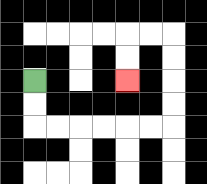{'start': '[1, 3]', 'end': '[5, 3]', 'path_directions': 'D,D,R,R,R,R,R,R,U,U,U,U,L,L,D,D', 'path_coordinates': '[[1, 3], [1, 4], [1, 5], [2, 5], [3, 5], [4, 5], [5, 5], [6, 5], [7, 5], [7, 4], [7, 3], [7, 2], [7, 1], [6, 1], [5, 1], [5, 2], [5, 3]]'}